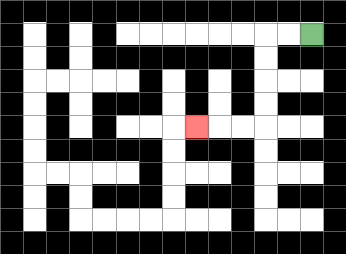{'start': '[13, 1]', 'end': '[8, 5]', 'path_directions': 'L,L,D,D,D,D,L,L,L', 'path_coordinates': '[[13, 1], [12, 1], [11, 1], [11, 2], [11, 3], [11, 4], [11, 5], [10, 5], [9, 5], [8, 5]]'}